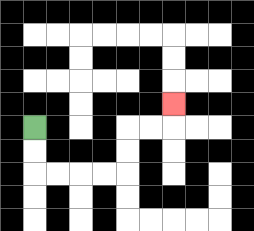{'start': '[1, 5]', 'end': '[7, 4]', 'path_directions': 'D,D,R,R,R,R,U,U,R,R,U', 'path_coordinates': '[[1, 5], [1, 6], [1, 7], [2, 7], [3, 7], [4, 7], [5, 7], [5, 6], [5, 5], [6, 5], [7, 5], [7, 4]]'}